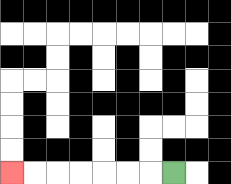{'start': '[7, 7]', 'end': '[0, 7]', 'path_directions': 'L,L,L,L,L,L,L', 'path_coordinates': '[[7, 7], [6, 7], [5, 7], [4, 7], [3, 7], [2, 7], [1, 7], [0, 7]]'}